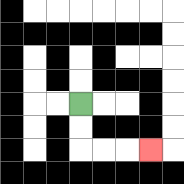{'start': '[3, 4]', 'end': '[6, 6]', 'path_directions': 'D,D,R,R,R', 'path_coordinates': '[[3, 4], [3, 5], [3, 6], [4, 6], [5, 6], [6, 6]]'}